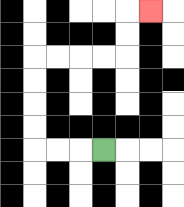{'start': '[4, 6]', 'end': '[6, 0]', 'path_directions': 'L,L,L,U,U,U,U,R,R,R,R,U,U,R', 'path_coordinates': '[[4, 6], [3, 6], [2, 6], [1, 6], [1, 5], [1, 4], [1, 3], [1, 2], [2, 2], [3, 2], [4, 2], [5, 2], [5, 1], [5, 0], [6, 0]]'}